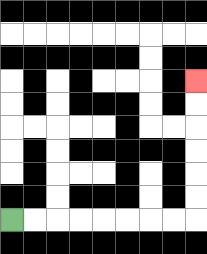{'start': '[0, 9]', 'end': '[8, 3]', 'path_directions': 'R,R,R,R,R,R,R,R,U,U,U,U,U,U', 'path_coordinates': '[[0, 9], [1, 9], [2, 9], [3, 9], [4, 9], [5, 9], [6, 9], [7, 9], [8, 9], [8, 8], [8, 7], [8, 6], [8, 5], [8, 4], [8, 3]]'}